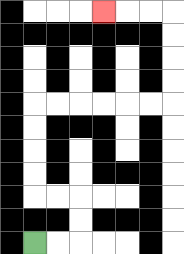{'start': '[1, 10]', 'end': '[4, 0]', 'path_directions': 'R,R,U,U,L,L,U,U,U,U,R,R,R,R,R,R,U,U,U,U,L,L,L', 'path_coordinates': '[[1, 10], [2, 10], [3, 10], [3, 9], [3, 8], [2, 8], [1, 8], [1, 7], [1, 6], [1, 5], [1, 4], [2, 4], [3, 4], [4, 4], [5, 4], [6, 4], [7, 4], [7, 3], [7, 2], [7, 1], [7, 0], [6, 0], [5, 0], [4, 0]]'}